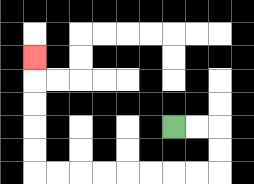{'start': '[7, 5]', 'end': '[1, 2]', 'path_directions': 'R,R,D,D,L,L,L,L,L,L,L,L,U,U,U,U,U', 'path_coordinates': '[[7, 5], [8, 5], [9, 5], [9, 6], [9, 7], [8, 7], [7, 7], [6, 7], [5, 7], [4, 7], [3, 7], [2, 7], [1, 7], [1, 6], [1, 5], [1, 4], [1, 3], [1, 2]]'}